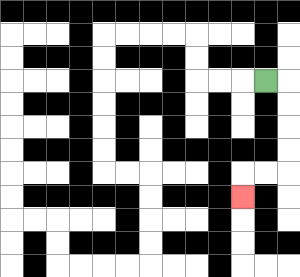{'start': '[11, 3]', 'end': '[10, 8]', 'path_directions': 'R,D,D,D,D,L,L,D', 'path_coordinates': '[[11, 3], [12, 3], [12, 4], [12, 5], [12, 6], [12, 7], [11, 7], [10, 7], [10, 8]]'}